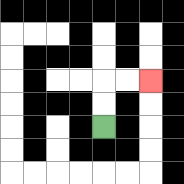{'start': '[4, 5]', 'end': '[6, 3]', 'path_directions': 'U,U,R,R', 'path_coordinates': '[[4, 5], [4, 4], [4, 3], [5, 3], [6, 3]]'}